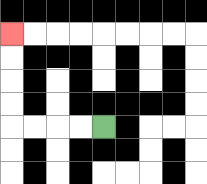{'start': '[4, 5]', 'end': '[0, 1]', 'path_directions': 'L,L,L,L,U,U,U,U', 'path_coordinates': '[[4, 5], [3, 5], [2, 5], [1, 5], [0, 5], [0, 4], [0, 3], [0, 2], [0, 1]]'}